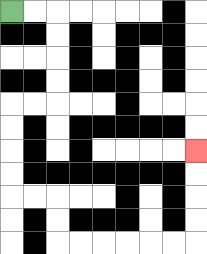{'start': '[0, 0]', 'end': '[8, 6]', 'path_directions': 'R,R,D,D,D,D,L,L,D,D,D,D,R,R,D,D,R,R,R,R,R,R,U,U,U,U', 'path_coordinates': '[[0, 0], [1, 0], [2, 0], [2, 1], [2, 2], [2, 3], [2, 4], [1, 4], [0, 4], [0, 5], [0, 6], [0, 7], [0, 8], [1, 8], [2, 8], [2, 9], [2, 10], [3, 10], [4, 10], [5, 10], [6, 10], [7, 10], [8, 10], [8, 9], [8, 8], [8, 7], [8, 6]]'}